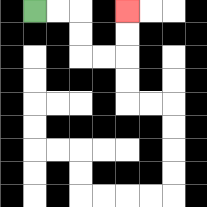{'start': '[1, 0]', 'end': '[5, 0]', 'path_directions': 'R,R,D,D,R,R,U,U', 'path_coordinates': '[[1, 0], [2, 0], [3, 0], [3, 1], [3, 2], [4, 2], [5, 2], [5, 1], [5, 0]]'}